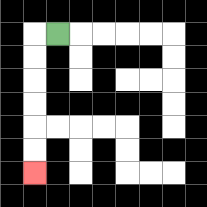{'start': '[2, 1]', 'end': '[1, 7]', 'path_directions': 'L,D,D,D,D,D,D', 'path_coordinates': '[[2, 1], [1, 1], [1, 2], [1, 3], [1, 4], [1, 5], [1, 6], [1, 7]]'}